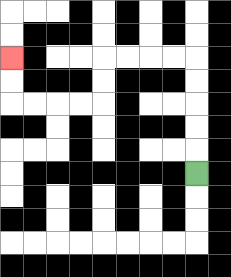{'start': '[8, 7]', 'end': '[0, 2]', 'path_directions': 'U,U,U,U,U,L,L,L,L,D,D,L,L,L,L,U,U', 'path_coordinates': '[[8, 7], [8, 6], [8, 5], [8, 4], [8, 3], [8, 2], [7, 2], [6, 2], [5, 2], [4, 2], [4, 3], [4, 4], [3, 4], [2, 4], [1, 4], [0, 4], [0, 3], [0, 2]]'}